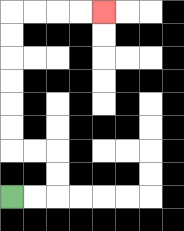{'start': '[0, 8]', 'end': '[4, 0]', 'path_directions': 'R,R,U,U,L,L,U,U,U,U,U,U,R,R,R,R', 'path_coordinates': '[[0, 8], [1, 8], [2, 8], [2, 7], [2, 6], [1, 6], [0, 6], [0, 5], [0, 4], [0, 3], [0, 2], [0, 1], [0, 0], [1, 0], [2, 0], [3, 0], [4, 0]]'}